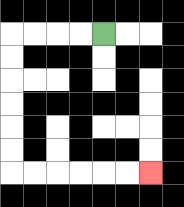{'start': '[4, 1]', 'end': '[6, 7]', 'path_directions': 'L,L,L,L,D,D,D,D,D,D,R,R,R,R,R,R', 'path_coordinates': '[[4, 1], [3, 1], [2, 1], [1, 1], [0, 1], [0, 2], [0, 3], [0, 4], [0, 5], [0, 6], [0, 7], [1, 7], [2, 7], [3, 7], [4, 7], [5, 7], [6, 7]]'}